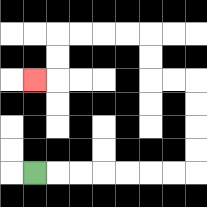{'start': '[1, 7]', 'end': '[1, 3]', 'path_directions': 'R,R,R,R,R,R,R,U,U,U,U,L,L,U,U,L,L,L,L,D,D,L', 'path_coordinates': '[[1, 7], [2, 7], [3, 7], [4, 7], [5, 7], [6, 7], [7, 7], [8, 7], [8, 6], [8, 5], [8, 4], [8, 3], [7, 3], [6, 3], [6, 2], [6, 1], [5, 1], [4, 1], [3, 1], [2, 1], [2, 2], [2, 3], [1, 3]]'}